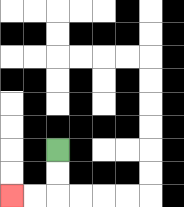{'start': '[2, 6]', 'end': '[0, 8]', 'path_directions': 'D,D,L,L', 'path_coordinates': '[[2, 6], [2, 7], [2, 8], [1, 8], [0, 8]]'}